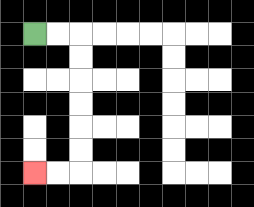{'start': '[1, 1]', 'end': '[1, 7]', 'path_directions': 'R,R,D,D,D,D,D,D,L,L', 'path_coordinates': '[[1, 1], [2, 1], [3, 1], [3, 2], [3, 3], [3, 4], [3, 5], [3, 6], [3, 7], [2, 7], [1, 7]]'}